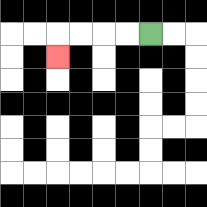{'start': '[6, 1]', 'end': '[2, 2]', 'path_directions': 'L,L,L,L,D', 'path_coordinates': '[[6, 1], [5, 1], [4, 1], [3, 1], [2, 1], [2, 2]]'}